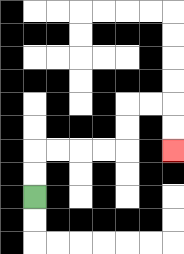{'start': '[1, 8]', 'end': '[7, 6]', 'path_directions': 'U,U,R,R,R,R,U,U,R,R,D,D', 'path_coordinates': '[[1, 8], [1, 7], [1, 6], [2, 6], [3, 6], [4, 6], [5, 6], [5, 5], [5, 4], [6, 4], [7, 4], [7, 5], [7, 6]]'}